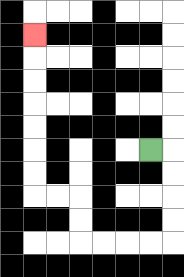{'start': '[6, 6]', 'end': '[1, 1]', 'path_directions': 'R,D,D,D,D,L,L,L,L,U,U,L,L,U,U,U,U,U,U,U', 'path_coordinates': '[[6, 6], [7, 6], [7, 7], [7, 8], [7, 9], [7, 10], [6, 10], [5, 10], [4, 10], [3, 10], [3, 9], [3, 8], [2, 8], [1, 8], [1, 7], [1, 6], [1, 5], [1, 4], [1, 3], [1, 2], [1, 1]]'}